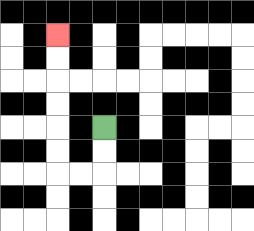{'start': '[4, 5]', 'end': '[2, 1]', 'path_directions': 'D,D,L,L,U,U,U,U,U,U', 'path_coordinates': '[[4, 5], [4, 6], [4, 7], [3, 7], [2, 7], [2, 6], [2, 5], [2, 4], [2, 3], [2, 2], [2, 1]]'}